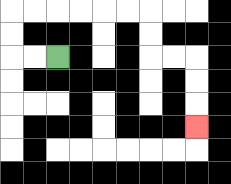{'start': '[2, 2]', 'end': '[8, 5]', 'path_directions': 'L,L,U,U,R,R,R,R,R,R,D,D,R,R,D,D,D', 'path_coordinates': '[[2, 2], [1, 2], [0, 2], [0, 1], [0, 0], [1, 0], [2, 0], [3, 0], [4, 0], [5, 0], [6, 0], [6, 1], [6, 2], [7, 2], [8, 2], [8, 3], [8, 4], [8, 5]]'}